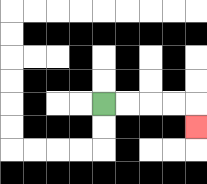{'start': '[4, 4]', 'end': '[8, 5]', 'path_directions': 'R,R,R,R,D', 'path_coordinates': '[[4, 4], [5, 4], [6, 4], [7, 4], [8, 4], [8, 5]]'}